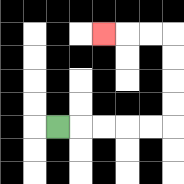{'start': '[2, 5]', 'end': '[4, 1]', 'path_directions': 'R,R,R,R,R,U,U,U,U,L,L,L', 'path_coordinates': '[[2, 5], [3, 5], [4, 5], [5, 5], [6, 5], [7, 5], [7, 4], [7, 3], [7, 2], [7, 1], [6, 1], [5, 1], [4, 1]]'}